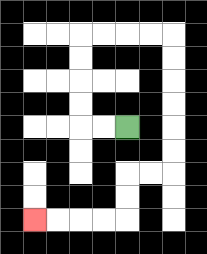{'start': '[5, 5]', 'end': '[1, 9]', 'path_directions': 'L,L,U,U,U,U,R,R,R,R,D,D,D,D,D,D,L,L,D,D,L,L,L,L', 'path_coordinates': '[[5, 5], [4, 5], [3, 5], [3, 4], [3, 3], [3, 2], [3, 1], [4, 1], [5, 1], [6, 1], [7, 1], [7, 2], [7, 3], [7, 4], [7, 5], [7, 6], [7, 7], [6, 7], [5, 7], [5, 8], [5, 9], [4, 9], [3, 9], [2, 9], [1, 9]]'}